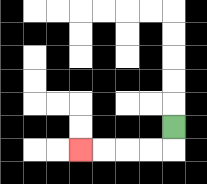{'start': '[7, 5]', 'end': '[3, 6]', 'path_directions': 'D,L,L,L,L', 'path_coordinates': '[[7, 5], [7, 6], [6, 6], [5, 6], [4, 6], [3, 6]]'}